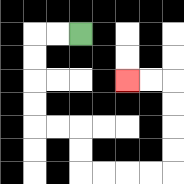{'start': '[3, 1]', 'end': '[5, 3]', 'path_directions': 'L,L,D,D,D,D,R,R,D,D,R,R,R,R,U,U,U,U,L,L', 'path_coordinates': '[[3, 1], [2, 1], [1, 1], [1, 2], [1, 3], [1, 4], [1, 5], [2, 5], [3, 5], [3, 6], [3, 7], [4, 7], [5, 7], [6, 7], [7, 7], [7, 6], [7, 5], [7, 4], [7, 3], [6, 3], [5, 3]]'}